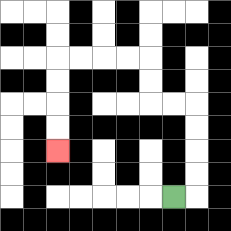{'start': '[7, 8]', 'end': '[2, 6]', 'path_directions': 'R,U,U,U,U,L,L,U,U,L,L,L,L,D,D,D,D', 'path_coordinates': '[[7, 8], [8, 8], [8, 7], [8, 6], [8, 5], [8, 4], [7, 4], [6, 4], [6, 3], [6, 2], [5, 2], [4, 2], [3, 2], [2, 2], [2, 3], [2, 4], [2, 5], [2, 6]]'}